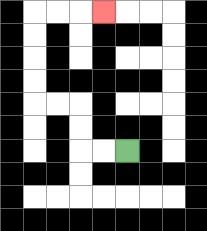{'start': '[5, 6]', 'end': '[4, 0]', 'path_directions': 'L,L,U,U,L,L,U,U,U,U,R,R,R', 'path_coordinates': '[[5, 6], [4, 6], [3, 6], [3, 5], [3, 4], [2, 4], [1, 4], [1, 3], [1, 2], [1, 1], [1, 0], [2, 0], [3, 0], [4, 0]]'}